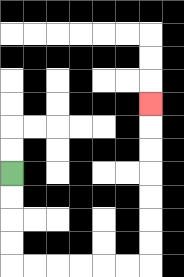{'start': '[0, 7]', 'end': '[6, 4]', 'path_directions': 'D,D,D,D,R,R,R,R,R,R,U,U,U,U,U,U,U', 'path_coordinates': '[[0, 7], [0, 8], [0, 9], [0, 10], [0, 11], [1, 11], [2, 11], [3, 11], [4, 11], [5, 11], [6, 11], [6, 10], [6, 9], [6, 8], [6, 7], [6, 6], [6, 5], [6, 4]]'}